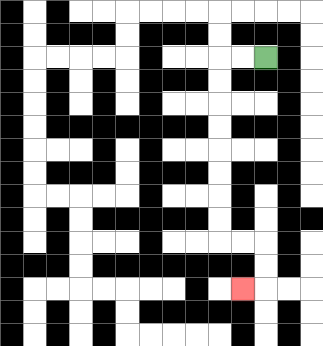{'start': '[11, 2]', 'end': '[10, 12]', 'path_directions': 'L,L,D,D,D,D,D,D,D,D,R,R,D,D,L', 'path_coordinates': '[[11, 2], [10, 2], [9, 2], [9, 3], [9, 4], [9, 5], [9, 6], [9, 7], [9, 8], [9, 9], [9, 10], [10, 10], [11, 10], [11, 11], [11, 12], [10, 12]]'}